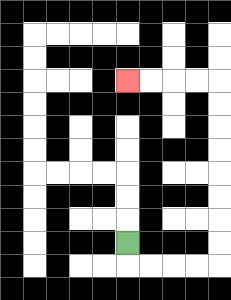{'start': '[5, 10]', 'end': '[5, 3]', 'path_directions': 'D,R,R,R,R,U,U,U,U,U,U,U,U,L,L,L,L', 'path_coordinates': '[[5, 10], [5, 11], [6, 11], [7, 11], [8, 11], [9, 11], [9, 10], [9, 9], [9, 8], [9, 7], [9, 6], [9, 5], [9, 4], [9, 3], [8, 3], [7, 3], [6, 3], [5, 3]]'}